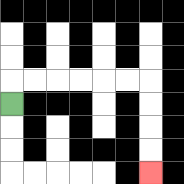{'start': '[0, 4]', 'end': '[6, 7]', 'path_directions': 'U,R,R,R,R,R,R,D,D,D,D', 'path_coordinates': '[[0, 4], [0, 3], [1, 3], [2, 3], [3, 3], [4, 3], [5, 3], [6, 3], [6, 4], [6, 5], [6, 6], [6, 7]]'}